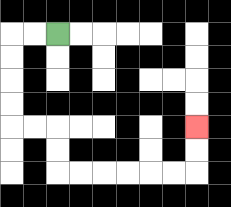{'start': '[2, 1]', 'end': '[8, 5]', 'path_directions': 'L,L,D,D,D,D,R,R,D,D,R,R,R,R,R,R,U,U', 'path_coordinates': '[[2, 1], [1, 1], [0, 1], [0, 2], [0, 3], [0, 4], [0, 5], [1, 5], [2, 5], [2, 6], [2, 7], [3, 7], [4, 7], [5, 7], [6, 7], [7, 7], [8, 7], [8, 6], [8, 5]]'}